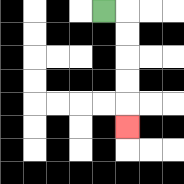{'start': '[4, 0]', 'end': '[5, 5]', 'path_directions': 'R,D,D,D,D,D', 'path_coordinates': '[[4, 0], [5, 0], [5, 1], [5, 2], [5, 3], [5, 4], [5, 5]]'}